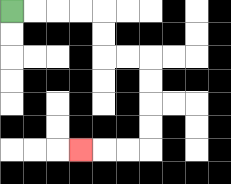{'start': '[0, 0]', 'end': '[3, 6]', 'path_directions': 'R,R,R,R,D,D,R,R,D,D,D,D,L,L,L', 'path_coordinates': '[[0, 0], [1, 0], [2, 0], [3, 0], [4, 0], [4, 1], [4, 2], [5, 2], [6, 2], [6, 3], [6, 4], [6, 5], [6, 6], [5, 6], [4, 6], [3, 6]]'}